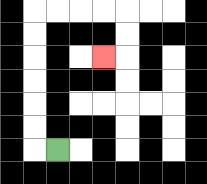{'start': '[2, 6]', 'end': '[4, 2]', 'path_directions': 'L,U,U,U,U,U,U,R,R,R,R,D,D,L', 'path_coordinates': '[[2, 6], [1, 6], [1, 5], [1, 4], [1, 3], [1, 2], [1, 1], [1, 0], [2, 0], [3, 0], [4, 0], [5, 0], [5, 1], [5, 2], [4, 2]]'}